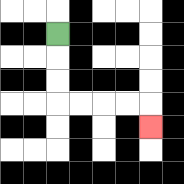{'start': '[2, 1]', 'end': '[6, 5]', 'path_directions': 'D,D,D,R,R,R,R,D', 'path_coordinates': '[[2, 1], [2, 2], [2, 3], [2, 4], [3, 4], [4, 4], [5, 4], [6, 4], [6, 5]]'}